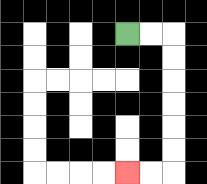{'start': '[5, 1]', 'end': '[5, 7]', 'path_directions': 'R,R,D,D,D,D,D,D,L,L', 'path_coordinates': '[[5, 1], [6, 1], [7, 1], [7, 2], [7, 3], [7, 4], [7, 5], [7, 6], [7, 7], [6, 7], [5, 7]]'}